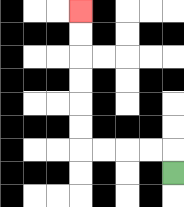{'start': '[7, 7]', 'end': '[3, 0]', 'path_directions': 'U,L,L,L,L,U,U,U,U,U,U', 'path_coordinates': '[[7, 7], [7, 6], [6, 6], [5, 6], [4, 6], [3, 6], [3, 5], [3, 4], [3, 3], [3, 2], [3, 1], [3, 0]]'}